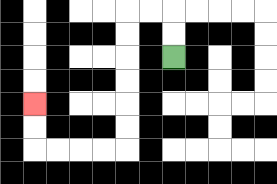{'start': '[7, 2]', 'end': '[1, 4]', 'path_directions': 'U,U,L,L,D,D,D,D,D,D,L,L,L,L,U,U', 'path_coordinates': '[[7, 2], [7, 1], [7, 0], [6, 0], [5, 0], [5, 1], [5, 2], [5, 3], [5, 4], [5, 5], [5, 6], [4, 6], [3, 6], [2, 6], [1, 6], [1, 5], [1, 4]]'}